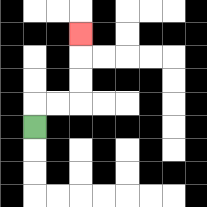{'start': '[1, 5]', 'end': '[3, 1]', 'path_directions': 'U,R,R,U,U,U', 'path_coordinates': '[[1, 5], [1, 4], [2, 4], [3, 4], [3, 3], [3, 2], [3, 1]]'}